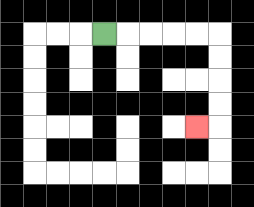{'start': '[4, 1]', 'end': '[8, 5]', 'path_directions': 'R,R,R,R,R,D,D,D,D,L', 'path_coordinates': '[[4, 1], [5, 1], [6, 1], [7, 1], [8, 1], [9, 1], [9, 2], [9, 3], [9, 4], [9, 5], [8, 5]]'}